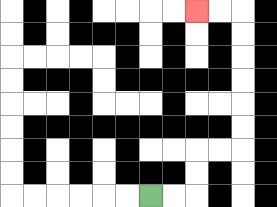{'start': '[6, 8]', 'end': '[8, 0]', 'path_directions': 'R,R,U,U,R,R,U,U,U,U,U,U,L,L', 'path_coordinates': '[[6, 8], [7, 8], [8, 8], [8, 7], [8, 6], [9, 6], [10, 6], [10, 5], [10, 4], [10, 3], [10, 2], [10, 1], [10, 0], [9, 0], [8, 0]]'}